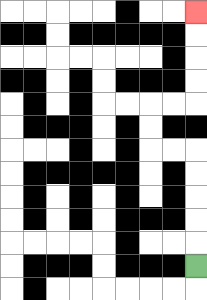{'start': '[8, 11]', 'end': '[8, 0]', 'path_directions': 'U,U,U,U,U,L,L,U,U,R,R,U,U,U,U', 'path_coordinates': '[[8, 11], [8, 10], [8, 9], [8, 8], [8, 7], [8, 6], [7, 6], [6, 6], [6, 5], [6, 4], [7, 4], [8, 4], [8, 3], [8, 2], [8, 1], [8, 0]]'}